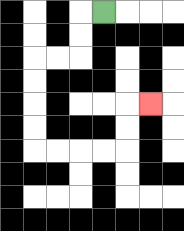{'start': '[4, 0]', 'end': '[6, 4]', 'path_directions': 'L,D,D,L,L,D,D,D,D,R,R,R,R,U,U,R', 'path_coordinates': '[[4, 0], [3, 0], [3, 1], [3, 2], [2, 2], [1, 2], [1, 3], [1, 4], [1, 5], [1, 6], [2, 6], [3, 6], [4, 6], [5, 6], [5, 5], [5, 4], [6, 4]]'}